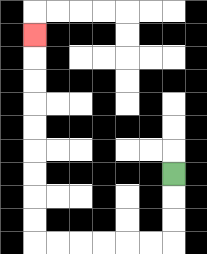{'start': '[7, 7]', 'end': '[1, 1]', 'path_directions': 'D,D,D,L,L,L,L,L,L,U,U,U,U,U,U,U,U,U', 'path_coordinates': '[[7, 7], [7, 8], [7, 9], [7, 10], [6, 10], [5, 10], [4, 10], [3, 10], [2, 10], [1, 10], [1, 9], [1, 8], [1, 7], [1, 6], [1, 5], [1, 4], [1, 3], [1, 2], [1, 1]]'}